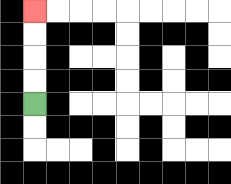{'start': '[1, 4]', 'end': '[1, 0]', 'path_directions': 'U,U,U,U', 'path_coordinates': '[[1, 4], [1, 3], [1, 2], [1, 1], [1, 0]]'}